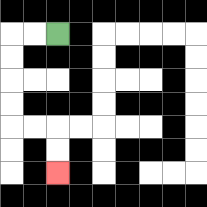{'start': '[2, 1]', 'end': '[2, 7]', 'path_directions': 'L,L,D,D,D,D,R,R,D,D', 'path_coordinates': '[[2, 1], [1, 1], [0, 1], [0, 2], [0, 3], [0, 4], [0, 5], [1, 5], [2, 5], [2, 6], [2, 7]]'}